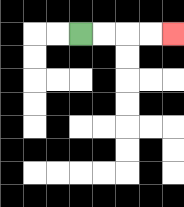{'start': '[3, 1]', 'end': '[7, 1]', 'path_directions': 'R,R,R,R', 'path_coordinates': '[[3, 1], [4, 1], [5, 1], [6, 1], [7, 1]]'}